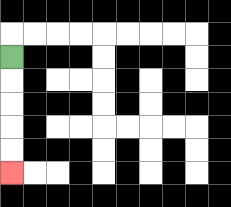{'start': '[0, 2]', 'end': '[0, 7]', 'path_directions': 'D,D,D,D,D', 'path_coordinates': '[[0, 2], [0, 3], [0, 4], [0, 5], [0, 6], [0, 7]]'}